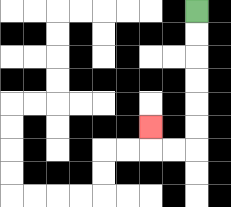{'start': '[8, 0]', 'end': '[6, 5]', 'path_directions': 'D,D,D,D,D,D,L,L,U', 'path_coordinates': '[[8, 0], [8, 1], [8, 2], [8, 3], [8, 4], [8, 5], [8, 6], [7, 6], [6, 6], [6, 5]]'}